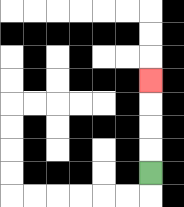{'start': '[6, 7]', 'end': '[6, 3]', 'path_directions': 'U,U,U,U', 'path_coordinates': '[[6, 7], [6, 6], [6, 5], [6, 4], [6, 3]]'}